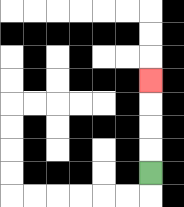{'start': '[6, 7]', 'end': '[6, 3]', 'path_directions': 'U,U,U,U', 'path_coordinates': '[[6, 7], [6, 6], [6, 5], [6, 4], [6, 3]]'}